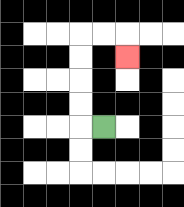{'start': '[4, 5]', 'end': '[5, 2]', 'path_directions': 'L,U,U,U,U,R,R,D', 'path_coordinates': '[[4, 5], [3, 5], [3, 4], [3, 3], [3, 2], [3, 1], [4, 1], [5, 1], [5, 2]]'}